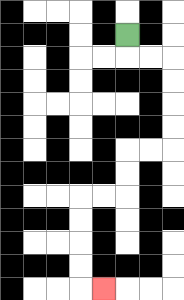{'start': '[5, 1]', 'end': '[4, 12]', 'path_directions': 'D,R,R,D,D,D,D,L,L,D,D,L,L,D,D,D,D,R', 'path_coordinates': '[[5, 1], [5, 2], [6, 2], [7, 2], [7, 3], [7, 4], [7, 5], [7, 6], [6, 6], [5, 6], [5, 7], [5, 8], [4, 8], [3, 8], [3, 9], [3, 10], [3, 11], [3, 12], [4, 12]]'}